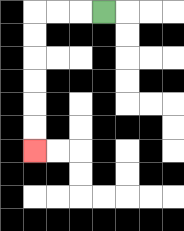{'start': '[4, 0]', 'end': '[1, 6]', 'path_directions': 'L,L,L,D,D,D,D,D,D', 'path_coordinates': '[[4, 0], [3, 0], [2, 0], [1, 0], [1, 1], [1, 2], [1, 3], [1, 4], [1, 5], [1, 6]]'}